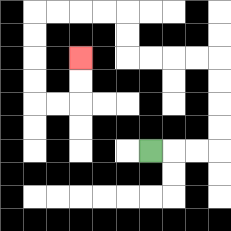{'start': '[6, 6]', 'end': '[3, 2]', 'path_directions': 'R,R,R,U,U,U,U,L,L,L,L,U,U,L,L,L,L,D,D,D,D,R,R,U,U', 'path_coordinates': '[[6, 6], [7, 6], [8, 6], [9, 6], [9, 5], [9, 4], [9, 3], [9, 2], [8, 2], [7, 2], [6, 2], [5, 2], [5, 1], [5, 0], [4, 0], [3, 0], [2, 0], [1, 0], [1, 1], [1, 2], [1, 3], [1, 4], [2, 4], [3, 4], [3, 3], [3, 2]]'}